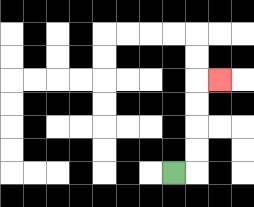{'start': '[7, 7]', 'end': '[9, 3]', 'path_directions': 'R,U,U,U,U,R', 'path_coordinates': '[[7, 7], [8, 7], [8, 6], [8, 5], [8, 4], [8, 3], [9, 3]]'}